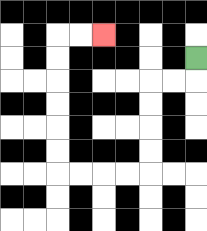{'start': '[8, 2]', 'end': '[4, 1]', 'path_directions': 'D,L,L,D,D,D,D,L,L,L,L,U,U,U,U,U,U,R,R', 'path_coordinates': '[[8, 2], [8, 3], [7, 3], [6, 3], [6, 4], [6, 5], [6, 6], [6, 7], [5, 7], [4, 7], [3, 7], [2, 7], [2, 6], [2, 5], [2, 4], [2, 3], [2, 2], [2, 1], [3, 1], [4, 1]]'}